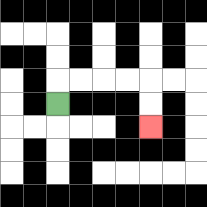{'start': '[2, 4]', 'end': '[6, 5]', 'path_directions': 'U,R,R,R,R,D,D', 'path_coordinates': '[[2, 4], [2, 3], [3, 3], [4, 3], [5, 3], [6, 3], [6, 4], [6, 5]]'}